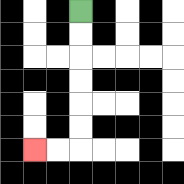{'start': '[3, 0]', 'end': '[1, 6]', 'path_directions': 'D,D,D,D,D,D,L,L', 'path_coordinates': '[[3, 0], [3, 1], [3, 2], [3, 3], [3, 4], [3, 5], [3, 6], [2, 6], [1, 6]]'}